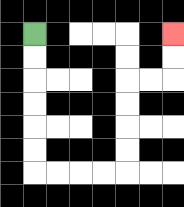{'start': '[1, 1]', 'end': '[7, 1]', 'path_directions': 'D,D,D,D,D,D,R,R,R,R,U,U,U,U,R,R,U,U', 'path_coordinates': '[[1, 1], [1, 2], [1, 3], [1, 4], [1, 5], [1, 6], [1, 7], [2, 7], [3, 7], [4, 7], [5, 7], [5, 6], [5, 5], [5, 4], [5, 3], [6, 3], [7, 3], [7, 2], [7, 1]]'}